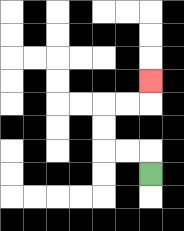{'start': '[6, 7]', 'end': '[6, 3]', 'path_directions': 'U,L,L,U,U,R,R,U', 'path_coordinates': '[[6, 7], [6, 6], [5, 6], [4, 6], [4, 5], [4, 4], [5, 4], [6, 4], [6, 3]]'}